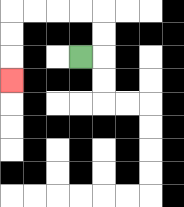{'start': '[3, 2]', 'end': '[0, 3]', 'path_directions': 'R,U,U,L,L,L,L,D,D,D', 'path_coordinates': '[[3, 2], [4, 2], [4, 1], [4, 0], [3, 0], [2, 0], [1, 0], [0, 0], [0, 1], [0, 2], [0, 3]]'}